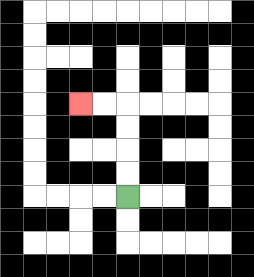{'start': '[5, 8]', 'end': '[3, 4]', 'path_directions': 'U,U,U,U,L,L', 'path_coordinates': '[[5, 8], [5, 7], [5, 6], [5, 5], [5, 4], [4, 4], [3, 4]]'}